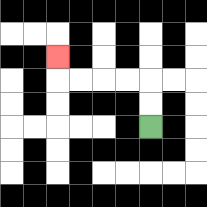{'start': '[6, 5]', 'end': '[2, 2]', 'path_directions': 'U,U,L,L,L,L,U', 'path_coordinates': '[[6, 5], [6, 4], [6, 3], [5, 3], [4, 3], [3, 3], [2, 3], [2, 2]]'}